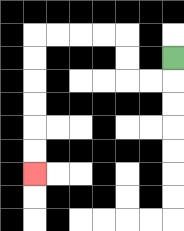{'start': '[7, 2]', 'end': '[1, 7]', 'path_directions': 'D,L,L,U,U,L,L,L,L,D,D,D,D,D,D', 'path_coordinates': '[[7, 2], [7, 3], [6, 3], [5, 3], [5, 2], [5, 1], [4, 1], [3, 1], [2, 1], [1, 1], [1, 2], [1, 3], [1, 4], [1, 5], [1, 6], [1, 7]]'}